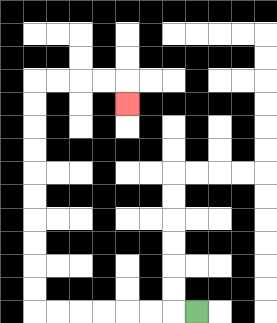{'start': '[8, 13]', 'end': '[5, 4]', 'path_directions': 'L,L,L,L,L,L,L,U,U,U,U,U,U,U,U,U,U,R,R,R,R,D', 'path_coordinates': '[[8, 13], [7, 13], [6, 13], [5, 13], [4, 13], [3, 13], [2, 13], [1, 13], [1, 12], [1, 11], [1, 10], [1, 9], [1, 8], [1, 7], [1, 6], [1, 5], [1, 4], [1, 3], [2, 3], [3, 3], [4, 3], [5, 3], [5, 4]]'}